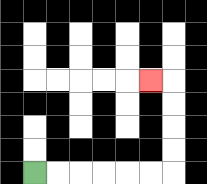{'start': '[1, 7]', 'end': '[6, 3]', 'path_directions': 'R,R,R,R,R,R,U,U,U,U,L', 'path_coordinates': '[[1, 7], [2, 7], [3, 7], [4, 7], [5, 7], [6, 7], [7, 7], [7, 6], [7, 5], [7, 4], [7, 3], [6, 3]]'}